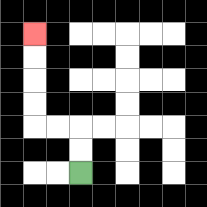{'start': '[3, 7]', 'end': '[1, 1]', 'path_directions': 'U,U,L,L,U,U,U,U', 'path_coordinates': '[[3, 7], [3, 6], [3, 5], [2, 5], [1, 5], [1, 4], [1, 3], [1, 2], [1, 1]]'}